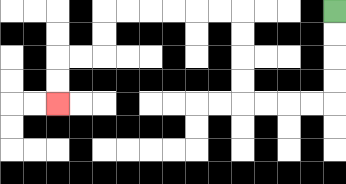{'start': '[14, 0]', 'end': '[2, 4]', 'path_directions': 'D,D,D,D,L,L,L,L,U,U,U,U,L,L,L,L,L,L,D,D,L,L,D,D', 'path_coordinates': '[[14, 0], [14, 1], [14, 2], [14, 3], [14, 4], [13, 4], [12, 4], [11, 4], [10, 4], [10, 3], [10, 2], [10, 1], [10, 0], [9, 0], [8, 0], [7, 0], [6, 0], [5, 0], [4, 0], [4, 1], [4, 2], [3, 2], [2, 2], [2, 3], [2, 4]]'}